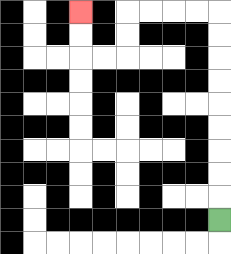{'start': '[9, 9]', 'end': '[3, 0]', 'path_directions': 'U,U,U,U,U,U,U,U,U,L,L,L,L,D,D,L,L,U,U', 'path_coordinates': '[[9, 9], [9, 8], [9, 7], [9, 6], [9, 5], [9, 4], [9, 3], [9, 2], [9, 1], [9, 0], [8, 0], [7, 0], [6, 0], [5, 0], [5, 1], [5, 2], [4, 2], [3, 2], [3, 1], [3, 0]]'}